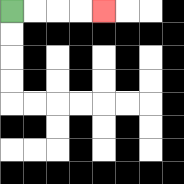{'start': '[0, 0]', 'end': '[4, 0]', 'path_directions': 'R,R,R,R', 'path_coordinates': '[[0, 0], [1, 0], [2, 0], [3, 0], [4, 0]]'}